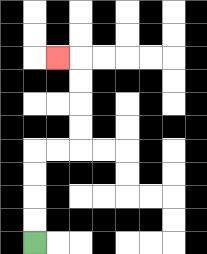{'start': '[1, 10]', 'end': '[2, 2]', 'path_directions': 'U,U,U,U,R,R,U,U,U,U,L', 'path_coordinates': '[[1, 10], [1, 9], [1, 8], [1, 7], [1, 6], [2, 6], [3, 6], [3, 5], [3, 4], [3, 3], [3, 2], [2, 2]]'}